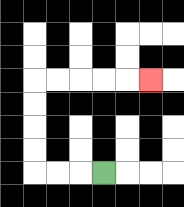{'start': '[4, 7]', 'end': '[6, 3]', 'path_directions': 'L,L,L,U,U,U,U,R,R,R,R,R', 'path_coordinates': '[[4, 7], [3, 7], [2, 7], [1, 7], [1, 6], [1, 5], [1, 4], [1, 3], [2, 3], [3, 3], [4, 3], [5, 3], [6, 3]]'}